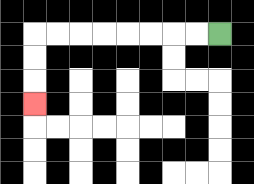{'start': '[9, 1]', 'end': '[1, 4]', 'path_directions': 'L,L,L,L,L,L,L,L,D,D,D', 'path_coordinates': '[[9, 1], [8, 1], [7, 1], [6, 1], [5, 1], [4, 1], [3, 1], [2, 1], [1, 1], [1, 2], [1, 3], [1, 4]]'}